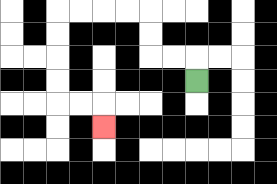{'start': '[8, 3]', 'end': '[4, 5]', 'path_directions': 'U,L,L,U,U,L,L,L,L,D,D,D,D,R,R,D', 'path_coordinates': '[[8, 3], [8, 2], [7, 2], [6, 2], [6, 1], [6, 0], [5, 0], [4, 0], [3, 0], [2, 0], [2, 1], [2, 2], [2, 3], [2, 4], [3, 4], [4, 4], [4, 5]]'}